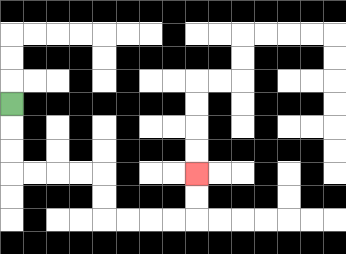{'start': '[0, 4]', 'end': '[8, 7]', 'path_directions': 'D,D,D,R,R,R,R,D,D,R,R,R,R,U,U', 'path_coordinates': '[[0, 4], [0, 5], [0, 6], [0, 7], [1, 7], [2, 7], [3, 7], [4, 7], [4, 8], [4, 9], [5, 9], [6, 9], [7, 9], [8, 9], [8, 8], [8, 7]]'}